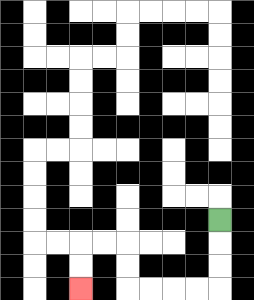{'start': '[9, 9]', 'end': '[3, 12]', 'path_directions': 'D,D,D,L,L,L,L,U,U,L,L,D,D', 'path_coordinates': '[[9, 9], [9, 10], [9, 11], [9, 12], [8, 12], [7, 12], [6, 12], [5, 12], [5, 11], [5, 10], [4, 10], [3, 10], [3, 11], [3, 12]]'}